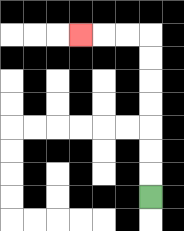{'start': '[6, 8]', 'end': '[3, 1]', 'path_directions': 'U,U,U,U,U,U,U,L,L,L', 'path_coordinates': '[[6, 8], [6, 7], [6, 6], [6, 5], [6, 4], [6, 3], [6, 2], [6, 1], [5, 1], [4, 1], [3, 1]]'}